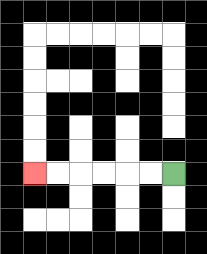{'start': '[7, 7]', 'end': '[1, 7]', 'path_directions': 'L,L,L,L,L,L', 'path_coordinates': '[[7, 7], [6, 7], [5, 7], [4, 7], [3, 7], [2, 7], [1, 7]]'}